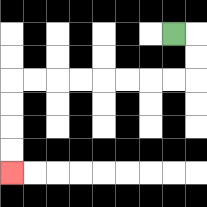{'start': '[7, 1]', 'end': '[0, 7]', 'path_directions': 'R,D,D,L,L,L,L,L,L,L,L,D,D,D,D', 'path_coordinates': '[[7, 1], [8, 1], [8, 2], [8, 3], [7, 3], [6, 3], [5, 3], [4, 3], [3, 3], [2, 3], [1, 3], [0, 3], [0, 4], [0, 5], [0, 6], [0, 7]]'}